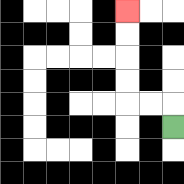{'start': '[7, 5]', 'end': '[5, 0]', 'path_directions': 'U,L,L,U,U,U,U', 'path_coordinates': '[[7, 5], [7, 4], [6, 4], [5, 4], [5, 3], [5, 2], [5, 1], [5, 0]]'}